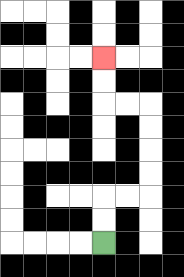{'start': '[4, 10]', 'end': '[4, 2]', 'path_directions': 'U,U,R,R,U,U,U,U,L,L,U,U', 'path_coordinates': '[[4, 10], [4, 9], [4, 8], [5, 8], [6, 8], [6, 7], [6, 6], [6, 5], [6, 4], [5, 4], [4, 4], [4, 3], [4, 2]]'}